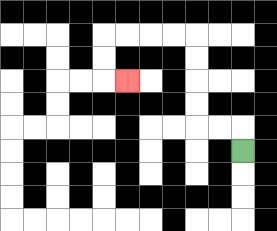{'start': '[10, 6]', 'end': '[5, 3]', 'path_directions': 'U,L,L,U,U,U,U,L,L,L,L,D,D,R', 'path_coordinates': '[[10, 6], [10, 5], [9, 5], [8, 5], [8, 4], [8, 3], [8, 2], [8, 1], [7, 1], [6, 1], [5, 1], [4, 1], [4, 2], [4, 3], [5, 3]]'}